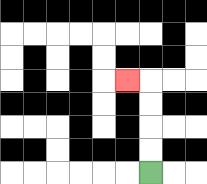{'start': '[6, 7]', 'end': '[5, 3]', 'path_directions': 'U,U,U,U,L', 'path_coordinates': '[[6, 7], [6, 6], [6, 5], [6, 4], [6, 3], [5, 3]]'}